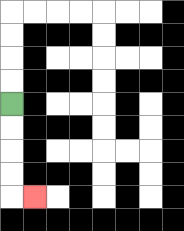{'start': '[0, 4]', 'end': '[1, 8]', 'path_directions': 'D,D,D,D,R', 'path_coordinates': '[[0, 4], [0, 5], [0, 6], [0, 7], [0, 8], [1, 8]]'}